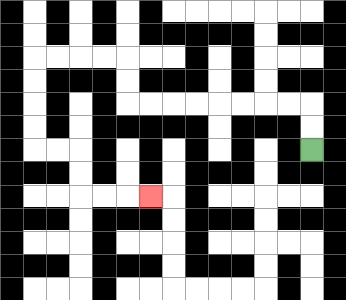{'start': '[13, 6]', 'end': '[6, 8]', 'path_directions': 'U,U,L,L,L,L,L,L,L,L,U,U,L,L,L,L,D,D,D,D,R,R,D,D,R,R,R', 'path_coordinates': '[[13, 6], [13, 5], [13, 4], [12, 4], [11, 4], [10, 4], [9, 4], [8, 4], [7, 4], [6, 4], [5, 4], [5, 3], [5, 2], [4, 2], [3, 2], [2, 2], [1, 2], [1, 3], [1, 4], [1, 5], [1, 6], [2, 6], [3, 6], [3, 7], [3, 8], [4, 8], [5, 8], [6, 8]]'}